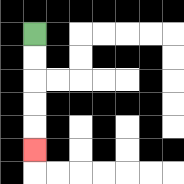{'start': '[1, 1]', 'end': '[1, 6]', 'path_directions': 'D,D,D,D,D', 'path_coordinates': '[[1, 1], [1, 2], [1, 3], [1, 4], [1, 5], [1, 6]]'}